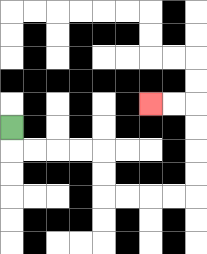{'start': '[0, 5]', 'end': '[6, 4]', 'path_directions': 'D,R,R,R,R,D,D,R,R,R,R,U,U,U,U,L,L', 'path_coordinates': '[[0, 5], [0, 6], [1, 6], [2, 6], [3, 6], [4, 6], [4, 7], [4, 8], [5, 8], [6, 8], [7, 8], [8, 8], [8, 7], [8, 6], [8, 5], [8, 4], [7, 4], [6, 4]]'}